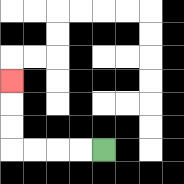{'start': '[4, 6]', 'end': '[0, 3]', 'path_directions': 'L,L,L,L,U,U,U', 'path_coordinates': '[[4, 6], [3, 6], [2, 6], [1, 6], [0, 6], [0, 5], [0, 4], [0, 3]]'}